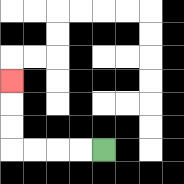{'start': '[4, 6]', 'end': '[0, 3]', 'path_directions': 'L,L,L,L,U,U,U', 'path_coordinates': '[[4, 6], [3, 6], [2, 6], [1, 6], [0, 6], [0, 5], [0, 4], [0, 3]]'}